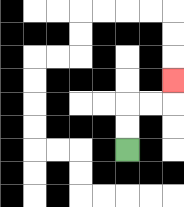{'start': '[5, 6]', 'end': '[7, 3]', 'path_directions': 'U,U,R,R,U', 'path_coordinates': '[[5, 6], [5, 5], [5, 4], [6, 4], [7, 4], [7, 3]]'}